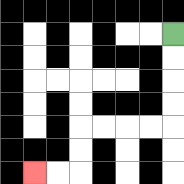{'start': '[7, 1]', 'end': '[1, 7]', 'path_directions': 'D,D,D,D,L,L,L,L,D,D,L,L', 'path_coordinates': '[[7, 1], [7, 2], [7, 3], [7, 4], [7, 5], [6, 5], [5, 5], [4, 5], [3, 5], [3, 6], [3, 7], [2, 7], [1, 7]]'}